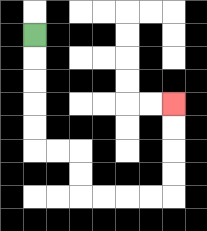{'start': '[1, 1]', 'end': '[7, 4]', 'path_directions': 'D,D,D,D,D,R,R,D,D,R,R,R,R,U,U,U,U', 'path_coordinates': '[[1, 1], [1, 2], [1, 3], [1, 4], [1, 5], [1, 6], [2, 6], [3, 6], [3, 7], [3, 8], [4, 8], [5, 8], [6, 8], [7, 8], [7, 7], [7, 6], [7, 5], [7, 4]]'}